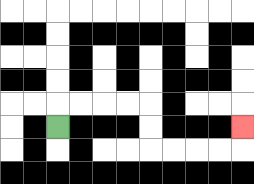{'start': '[2, 5]', 'end': '[10, 5]', 'path_directions': 'U,R,R,R,R,D,D,R,R,R,R,U', 'path_coordinates': '[[2, 5], [2, 4], [3, 4], [4, 4], [5, 4], [6, 4], [6, 5], [6, 6], [7, 6], [8, 6], [9, 6], [10, 6], [10, 5]]'}